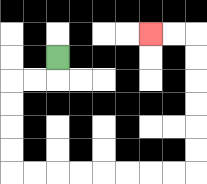{'start': '[2, 2]', 'end': '[6, 1]', 'path_directions': 'D,L,L,D,D,D,D,R,R,R,R,R,R,R,R,U,U,U,U,U,U,L,L', 'path_coordinates': '[[2, 2], [2, 3], [1, 3], [0, 3], [0, 4], [0, 5], [0, 6], [0, 7], [1, 7], [2, 7], [3, 7], [4, 7], [5, 7], [6, 7], [7, 7], [8, 7], [8, 6], [8, 5], [8, 4], [8, 3], [8, 2], [8, 1], [7, 1], [6, 1]]'}